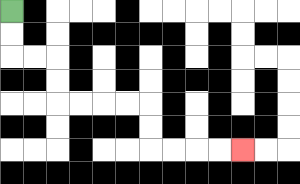{'start': '[0, 0]', 'end': '[10, 6]', 'path_directions': 'D,D,R,R,D,D,R,R,R,R,D,D,R,R,R,R', 'path_coordinates': '[[0, 0], [0, 1], [0, 2], [1, 2], [2, 2], [2, 3], [2, 4], [3, 4], [4, 4], [5, 4], [6, 4], [6, 5], [6, 6], [7, 6], [8, 6], [9, 6], [10, 6]]'}